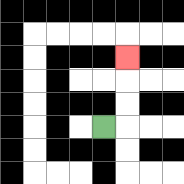{'start': '[4, 5]', 'end': '[5, 2]', 'path_directions': 'R,U,U,U', 'path_coordinates': '[[4, 5], [5, 5], [5, 4], [5, 3], [5, 2]]'}